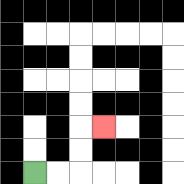{'start': '[1, 7]', 'end': '[4, 5]', 'path_directions': 'R,R,U,U,R', 'path_coordinates': '[[1, 7], [2, 7], [3, 7], [3, 6], [3, 5], [4, 5]]'}